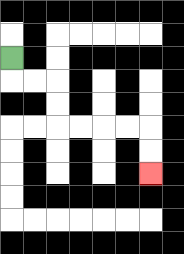{'start': '[0, 2]', 'end': '[6, 7]', 'path_directions': 'D,R,R,D,D,R,R,R,R,D,D', 'path_coordinates': '[[0, 2], [0, 3], [1, 3], [2, 3], [2, 4], [2, 5], [3, 5], [4, 5], [5, 5], [6, 5], [6, 6], [6, 7]]'}